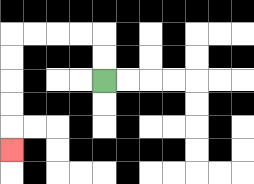{'start': '[4, 3]', 'end': '[0, 6]', 'path_directions': 'U,U,L,L,L,L,D,D,D,D,D', 'path_coordinates': '[[4, 3], [4, 2], [4, 1], [3, 1], [2, 1], [1, 1], [0, 1], [0, 2], [0, 3], [0, 4], [0, 5], [0, 6]]'}